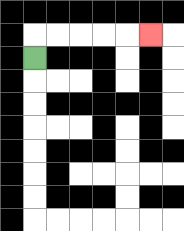{'start': '[1, 2]', 'end': '[6, 1]', 'path_directions': 'U,R,R,R,R,R', 'path_coordinates': '[[1, 2], [1, 1], [2, 1], [3, 1], [4, 1], [5, 1], [6, 1]]'}